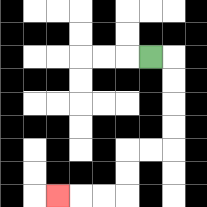{'start': '[6, 2]', 'end': '[2, 8]', 'path_directions': 'R,D,D,D,D,L,L,D,D,L,L,L', 'path_coordinates': '[[6, 2], [7, 2], [7, 3], [7, 4], [7, 5], [7, 6], [6, 6], [5, 6], [5, 7], [5, 8], [4, 8], [3, 8], [2, 8]]'}